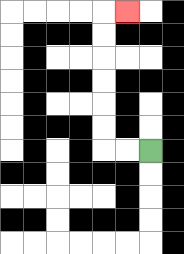{'start': '[6, 6]', 'end': '[5, 0]', 'path_directions': 'L,L,U,U,U,U,U,U,R', 'path_coordinates': '[[6, 6], [5, 6], [4, 6], [4, 5], [4, 4], [4, 3], [4, 2], [4, 1], [4, 0], [5, 0]]'}